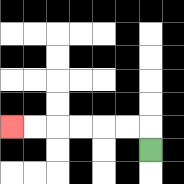{'start': '[6, 6]', 'end': '[0, 5]', 'path_directions': 'U,L,L,L,L,L,L', 'path_coordinates': '[[6, 6], [6, 5], [5, 5], [4, 5], [3, 5], [2, 5], [1, 5], [0, 5]]'}